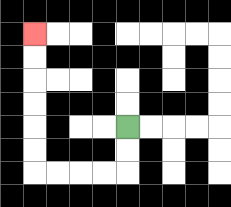{'start': '[5, 5]', 'end': '[1, 1]', 'path_directions': 'D,D,L,L,L,L,U,U,U,U,U,U', 'path_coordinates': '[[5, 5], [5, 6], [5, 7], [4, 7], [3, 7], [2, 7], [1, 7], [1, 6], [1, 5], [1, 4], [1, 3], [1, 2], [1, 1]]'}